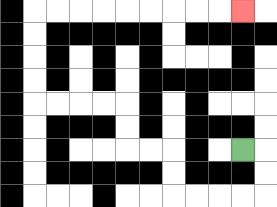{'start': '[10, 6]', 'end': '[10, 0]', 'path_directions': 'R,D,D,L,L,L,L,U,U,L,L,U,U,L,L,L,L,U,U,U,U,R,R,R,R,R,R,R,R,R', 'path_coordinates': '[[10, 6], [11, 6], [11, 7], [11, 8], [10, 8], [9, 8], [8, 8], [7, 8], [7, 7], [7, 6], [6, 6], [5, 6], [5, 5], [5, 4], [4, 4], [3, 4], [2, 4], [1, 4], [1, 3], [1, 2], [1, 1], [1, 0], [2, 0], [3, 0], [4, 0], [5, 0], [6, 0], [7, 0], [8, 0], [9, 0], [10, 0]]'}